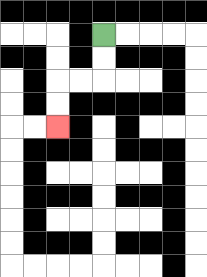{'start': '[4, 1]', 'end': '[2, 5]', 'path_directions': 'D,D,L,L,D,D', 'path_coordinates': '[[4, 1], [4, 2], [4, 3], [3, 3], [2, 3], [2, 4], [2, 5]]'}